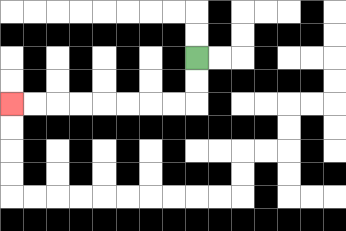{'start': '[8, 2]', 'end': '[0, 4]', 'path_directions': 'D,D,L,L,L,L,L,L,L,L', 'path_coordinates': '[[8, 2], [8, 3], [8, 4], [7, 4], [6, 4], [5, 4], [4, 4], [3, 4], [2, 4], [1, 4], [0, 4]]'}